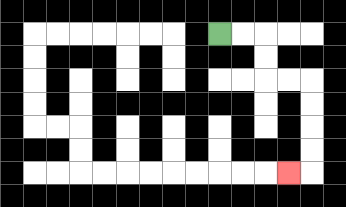{'start': '[9, 1]', 'end': '[12, 7]', 'path_directions': 'R,R,D,D,R,R,D,D,D,D,L', 'path_coordinates': '[[9, 1], [10, 1], [11, 1], [11, 2], [11, 3], [12, 3], [13, 3], [13, 4], [13, 5], [13, 6], [13, 7], [12, 7]]'}